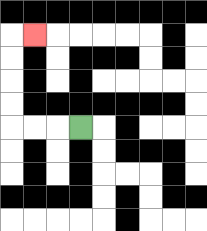{'start': '[3, 5]', 'end': '[1, 1]', 'path_directions': 'L,L,L,U,U,U,U,R', 'path_coordinates': '[[3, 5], [2, 5], [1, 5], [0, 5], [0, 4], [0, 3], [0, 2], [0, 1], [1, 1]]'}